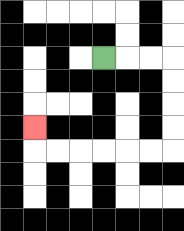{'start': '[4, 2]', 'end': '[1, 5]', 'path_directions': 'R,R,R,D,D,D,D,L,L,L,L,L,L,U', 'path_coordinates': '[[4, 2], [5, 2], [6, 2], [7, 2], [7, 3], [7, 4], [7, 5], [7, 6], [6, 6], [5, 6], [4, 6], [3, 6], [2, 6], [1, 6], [1, 5]]'}